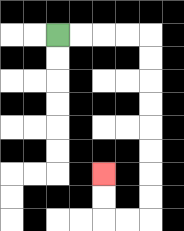{'start': '[2, 1]', 'end': '[4, 7]', 'path_directions': 'R,R,R,R,D,D,D,D,D,D,D,D,L,L,U,U', 'path_coordinates': '[[2, 1], [3, 1], [4, 1], [5, 1], [6, 1], [6, 2], [6, 3], [6, 4], [6, 5], [6, 6], [6, 7], [6, 8], [6, 9], [5, 9], [4, 9], [4, 8], [4, 7]]'}